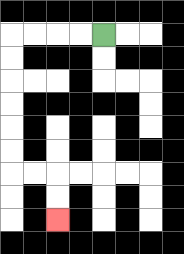{'start': '[4, 1]', 'end': '[2, 9]', 'path_directions': 'L,L,L,L,D,D,D,D,D,D,R,R,D,D', 'path_coordinates': '[[4, 1], [3, 1], [2, 1], [1, 1], [0, 1], [0, 2], [0, 3], [0, 4], [0, 5], [0, 6], [0, 7], [1, 7], [2, 7], [2, 8], [2, 9]]'}